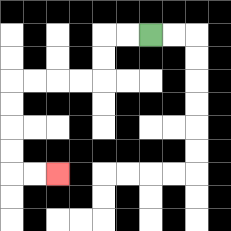{'start': '[6, 1]', 'end': '[2, 7]', 'path_directions': 'L,L,D,D,L,L,L,L,D,D,D,D,R,R', 'path_coordinates': '[[6, 1], [5, 1], [4, 1], [4, 2], [4, 3], [3, 3], [2, 3], [1, 3], [0, 3], [0, 4], [0, 5], [0, 6], [0, 7], [1, 7], [2, 7]]'}